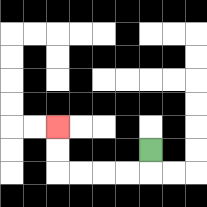{'start': '[6, 6]', 'end': '[2, 5]', 'path_directions': 'D,L,L,L,L,U,U', 'path_coordinates': '[[6, 6], [6, 7], [5, 7], [4, 7], [3, 7], [2, 7], [2, 6], [2, 5]]'}